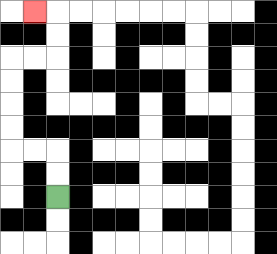{'start': '[2, 8]', 'end': '[1, 0]', 'path_directions': 'U,U,L,L,U,U,U,U,R,R,U,U,L', 'path_coordinates': '[[2, 8], [2, 7], [2, 6], [1, 6], [0, 6], [0, 5], [0, 4], [0, 3], [0, 2], [1, 2], [2, 2], [2, 1], [2, 0], [1, 0]]'}